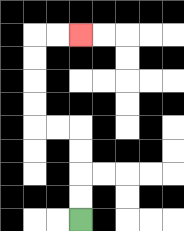{'start': '[3, 9]', 'end': '[3, 1]', 'path_directions': 'U,U,U,U,L,L,U,U,U,U,R,R', 'path_coordinates': '[[3, 9], [3, 8], [3, 7], [3, 6], [3, 5], [2, 5], [1, 5], [1, 4], [1, 3], [1, 2], [1, 1], [2, 1], [3, 1]]'}